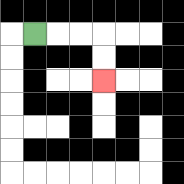{'start': '[1, 1]', 'end': '[4, 3]', 'path_directions': 'R,R,R,D,D', 'path_coordinates': '[[1, 1], [2, 1], [3, 1], [4, 1], [4, 2], [4, 3]]'}